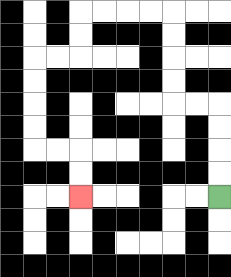{'start': '[9, 8]', 'end': '[3, 8]', 'path_directions': 'U,U,U,U,L,L,U,U,U,U,L,L,L,L,D,D,L,L,D,D,D,D,R,R,D,D', 'path_coordinates': '[[9, 8], [9, 7], [9, 6], [9, 5], [9, 4], [8, 4], [7, 4], [7, 3], [7, 2], [7, 1], [7, 0], [6, 0], [5, 0], [4, 0], [3, 0], [3, 1], [3, 2], [2, 2], [1, 2], [1, 3], [1, 4], [1, 5], [1, 6], [2, 6], [3, 6], [3, 7], [3, 8]]'}